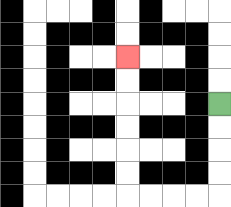{'start': '[9, 4]', 'end': '[5, 2]', 'path_directions': 'D,D,D,D,L,L,L,L,U,U,U,U,U,U', 'path_coordinates': '[[9, 4], [9, 5], [9, 6], [9, 7], [9, 8], [8, 8], [7, 8], [6, 8], [5, 8], [5, 7], [5, 6], [5, 5], [5, 4], [5, 3], [5, 2]]'}